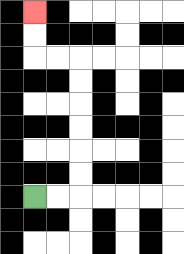{'start': '[1, 8]', 'end': '[1, 0]', 'path_directions': 'R,R,U,U,U,U,U,U,L,L,U,U', 'path_coordinates': '[[1, 8], [2, 8], [3, 8], [3, 7], [3, 6], [3, 5], [3, 4], [3, 3], [3, 2], [2, 2], [1, 2], [1, 1], [1, 0]]'}